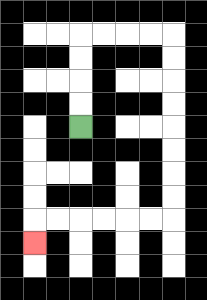{'start': '[3, 5]', 'end': '[1, 10]', 'path_directions': 'U,U,U,U,R,R,R,R,D,D,D,D,D,D,D,D,L,L,L,L,L,L,D', 'path_coordinates': '[[3, 5], [3, 4], [3, 3], [3, 2], [3, 1], [4, 1], [5, 1], [6, 1], [7, 1], [7, 2], [7, 3], [7, 4], [7, 5], [7, 6], [7, 7], [7, 8], [7, 9], [6, 9], [5, 9], [4, 9], [3, 9], [2, 9], [1, 9], [1, 10]]'}